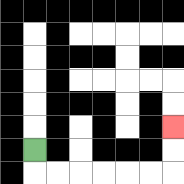{'start': '[1, 6]', 'end': '[7, 5]', 'path_directions': 'D,R,R,R,R,R,R,U,U', 'path_coordinates': '[[1, 6], [1, 7], [2, 7], [3, 7], [4, 7], [5, 7], [6, 7], [7, 7], [7, 6], [7, 5]]'}